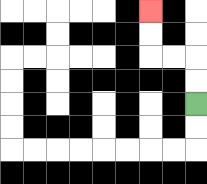{'start': '[8, 4]', 'end': '[6, 0]', 'path_directions': 'U,U,L,L,U,U', 'path_coordinates': '[[8, 4], [8, 3], [8, 2], [7, 2], [6, 2], [6, 1], [6, 0]]'}